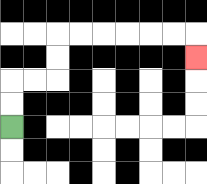{'start': '[0, 5]', 'end': '[8, 2]', 'path_directions': 'U,U,R,R,U,U,R,R,R,R,R,R,D', 'path_coordinates': '[[0, 5], [0, 4], [0, 3], [1, 3], [2, 3], [2, 2], [2, 1], [3, 1], [4, 1], [5, 1], [6, 1], [7, 1], [8, 1], [8, 2]]'}